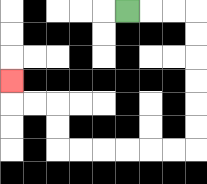{'start': '[5, 0]', 'end': '[0, 3]', 'path_directions': 'R,R,R,D,D,D,D,D,D,L,L,L,L,L,L,U,U,L,L,U', 'path_coordinates': '[[5, 0], [6, 0], [7, 0], [8, 0], [8, 1], [8, 2], [8, 3], [8, 4], [8, 5], [8, 6], [7, 6], [6, 6], [5, 6], [4, 6], [3, 6], [2, 6], [2, 5], [2, 4], [1, 4], [0, 4], [0, 3]]'}